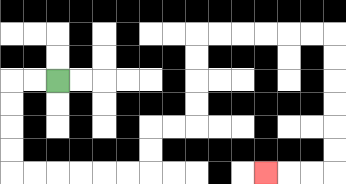{'start': '[2, 3]', 'end': '[11, 7]', 'path_directions': 'L,L,D,D,D,D,R,R,R,R,R,R,U,U,R,R,U,U,U,U,R,R,R,R,R,R,D,D,D,D,D,D,L,L,L', 'path_coordinates': '[[2, 3], [1, 3], [0, 3], [0, 4], [0, 5], [0, 6], [0, 7], [1, 7], [2, 7], [3, 7], [4, 7], [5, 7], [6, 7], [6, 6], [6, 5], [7, 5], [8, 5], [8, 4], [8, 3], [8, 2], [8, 1], [9, 1], [10, 1], [11, 1], [12, 1], [13, 1], [14, 1], [14, 2], [14, 3], [14, 4], [14, 5], [14, 6], [14, 7], [13, 7], [12, 7], [11, 7]]'}